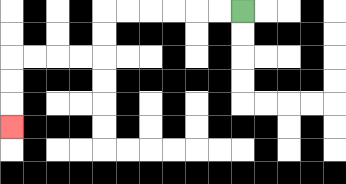{'start': '[10, 0]', 'end': '[0, 5]', 'path_directions': 'L,L,L,L,L,L,D,D,L,L,L,L,D,D,D', 'path_coordinates': '[[10, 0], [9, 0], [8, 0], [7, 0], [6, 0], [5, 0], [4, 0], [4, 1], [4, 2], [3, 2], [2, 2], [1, 2], [0, 2], [0, 3], [0, 4], [0, 5]]'}